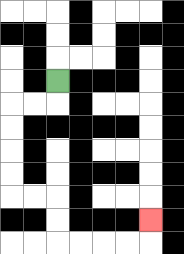{'start': '[2, 3]', 'end': '[6, 9]', 'path_directions': 'D,L,L,D,D,D,D,R,R,D,D,R,R,R,R,U', 'path_coordinates': '[[2, 3], [2, 4], [1, 4], [0, 4], [0, 5], [0, 6], [0, 7], [0, 8], [1, 8], [2, 8], [2, 9], [2, 10], [3, 10], [4, 10], [5, 10], [6, 10], [6, 9]]'}